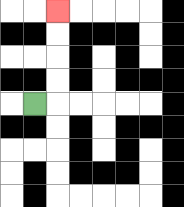{'start': '[1, 4]', 'end': '[2, 0]', 'path_directions': 'R,U,U,U,U', 'path_coordinates': '[[1, 4], [2, 4], [2, 3], [2, 2], [2, 1], [2, 0]]'}